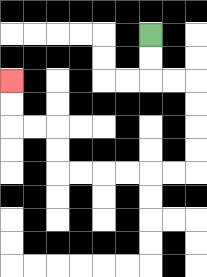{'start': '[6, 1]', 'end': '[0, 3]', 'path_directions': 'D,D,R,R,D,D,D,D,L,L,L,L,L,L,U,U,L,L,U,U', 'path_coordinates': '[[6, 1], [6, 2], [6, 3], [7, 3], [8, 3], [8, 4], [8, 5], [8, 6], [8, 7], [7, 7], [6, 7], [5, 7], [4, 7], [3, 7], [2, 7], [2, 6], [2, 5], [1, 5], [0, 5], [0, 4], [0, 3]]'}